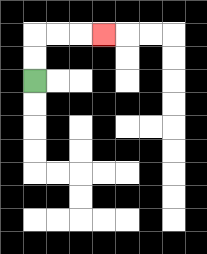{'start': '[1, 3]', 'end': '[4, 1]', 'path_directions': 'U,U,R,R,R', 'path_coordinates': '[[1, 3], [1, 2], [1, 1], [2, 1], [3, 1], [4, 1]]'}